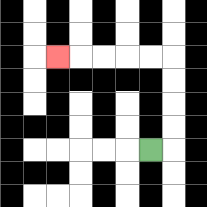{'start': '[6, 6]', 'end': '[2, 2]', 'path_directions': 'R,U,U,U,U,L,L,L,L,L', 'path_coordinates': '[[6, 6], [7, 6], [7, 5], [7, 4], [7, 3], [7, 2], [6, 2], [5, 2], [4, 2], [3, 2], [2, 2]]'}